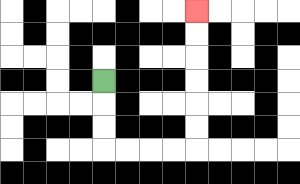{'start': '[4, 3]', 'end': '[8, 0]', 'path_directions': 'D,D,D,R,R,R,R,U,U,U,U,U,U', 'path_coordinates': '[[4, 3], [4, 4], [4, 5], [4, 6], [5, 6], [6, 6], [7, 6], [8, 6], [8, 5], [8, 4], [8, 3], [8, 2], [8, 1], [8, 0]]'}